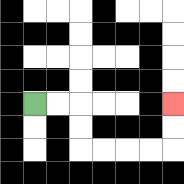{'start': '[1, 4]', 'end': '[7, 4]', 'path_directions': 'R,R,D,D,R,R,R,R,U,U', 'path_coordinates': '[[1, 4], [2, 4], [3, 4], [3, 5], [3, 6], [4, 6], [5, 6], [6, 6], [7, 6], [7, 5], [7, 4]]'}